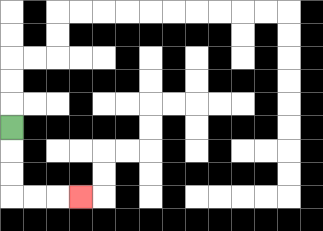{'start': '[0, 5]', 'end': '[3, 8]', 'path_directions': 'D,D,D,R,R,R', 'path_coordinates': '[[0, 5], [0, 6], [0, 7], [0, 8], [1, 8], [2, 8], [3, 8]]'}